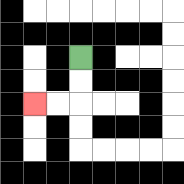{'start': '[3, 2]', 'end': '[1, 4]', 'path_directions': 'D,D,L,L', 'path_coordinates': '[[3, 2], [3, 3], [3, 4], [2, 4], [1, 4]]'}